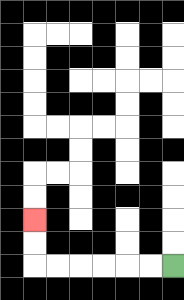{'start': '[7, 11]', 'end': '[1, 9]', 'path_directions': 'L,L,L,L,L,L,U,U', 'path_coordinates': '[[7, 11], [6, 11], [5, 11], [4, 11], [3, 11], [2, 11], [1, 11], [1, 10], [1, 9]]'}